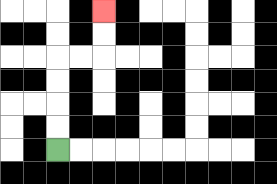{'start': '[2, 6]', 'end': '[4, 0]', 'path_directions': 'U,U,U,U,R,R,U,U', 'path_coordinates': '[[2, 6], [2, 5], [2, 4], [2, 3], [2, 2], [3, 2], [4, 2], [4, 1], [4, 0]]'}